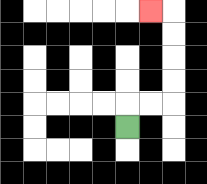{'start': '[5, 5]', 'end': '[6, 0]', 'path_directions': 'U,R,R,U,U,U,U,L', 'path_coordinates': '[[5, 5], [5, 4], [6, 4], [7, 4], [7, 3], [7, 2], [7, 1], [7, 0], [6, 0]]'}